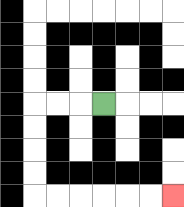{'start': '[4, 4]', 'end': '[7, 8]', 'path_directions': 'L,L,L,D,D,D,D,R,R,R,R,R,R', 'path_coordinates': '[[4, 4], [3, 4], [2, 4], [1, 4], [1, 5], [1, 6], [1, 7], [1, 8], [2, 8], [3, 8], [4, 8], [5, 8], [6, 8], [7, 8]]'}